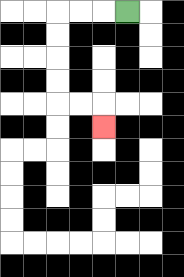{'start': '[5, 0]', 'end': '[4, 5]', 'path_directions': 'L,L,L,D,D,D,D,R,R,D', 'path_coordinates': '[[5, 0], [4, 0], [3, 0], [2, 0], [2, 1], [2, 2], [2, 3], [2, 4], [3, 4], [4, 4], [4, 5]]'}